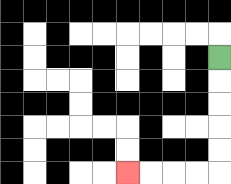{'start': '[9, 2]', 'end': '[5, 7]', 'path_directions': 'D,D,D,D,D,L,L,L,L', 'path_coordinates': '[[9, 2], [9, 3], [9, 4], [9, 5], [9, 6], [9, 7], [8, 7], [7, 7], [6, 7], [5, 7]]'}